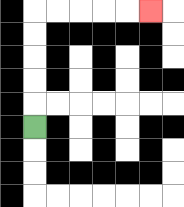{'start': '[1, 5]', 'end': '[6, 0]', 'path_directions': 'U,U,U,U,U,R,R,R,R,R', 'path_coordinates': '[[1, 5], [1, 4], [1, 3], [1, 2], [1, 1], [1, 0], [2, 0], [3, 0], [4, 0], [5, 0], [6, 0]]'}